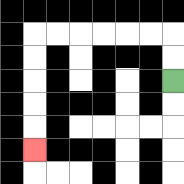{'start': '[7, 3]', 'end': '[1, 6]', 'path_directions': 'U,U,L,L,L,L,L,L,D,D,D,D,D', 'path_coordinates': '[[7, 3], [7, 2], [7, 1], [6, 1], [5, 1], [4, 1], [3, 1], [2, 1], [1, 1], [1, 2], [1, 3], [1, 4], [1, 5], [1, 6]]'}